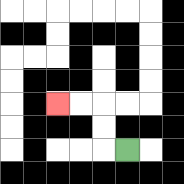{'start': '[5, 6]', 'end': '[2, 4]', 'path_directions': 'L,U,U,L,L', 'path_coordinates': '[[5, 6], [4, 6], [4, 5], [4, 4], [3, 4], [2, 4]]'}